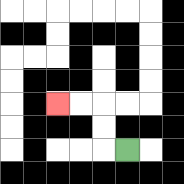{'start': '[5, 6]', 'end': '[2, 4]', 'path_directions': 'L,U,U,L,L', 'path_coordinates': '[[5, 6], [4, 6], [4, 5], [4, 4], [3, 4], [2, 4]]'}